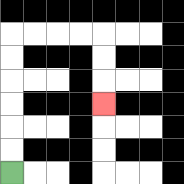{'start': '[0, 7]', 'end': '[4, 4]', 'path_directions': 'U,U,U,U,U,U,R,R,R,R,D,D,D', 'path_coordinates': '[[0, 7], [0, 6], [0, 5], [0, 4], [0, 3], [0, 2], [0, 1], [1, 1], [2, 1], [3, 1], [4, 1], [4, 2], [4, 3], [4, 4]]'}